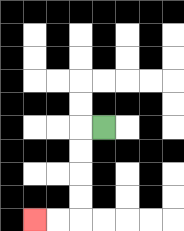{'start': '[4, 5]', 'end': '[1, 9]', 'path_directions': 'L,D,D,D,D,L,L', 'path_coordinates': '[[4, 5], [3, 5], [3, 6], [3, 7], [3, 8], [3, 9], [2, 9], [1, 9]]'}